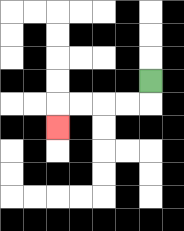{'start': '[6, 3]', 'end': '[2, 5]', 'path_directions': 'D,L,L,L,L,D', 'path_coordinates': '[[6, 3], [6, 4], [5, 4], [4, 4], [3, 4], [2, 4], [2, 5]]'}